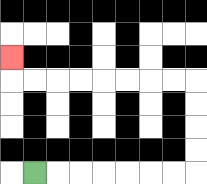{'start': '[1, 7]', 'end': '[0, 2]', 'path_directions': 'R,R,R,R,R,R,R,U,U,U,U,L,L,L,L,L,L,L,L,U', 'path_coordinates': '[[1, 7], [2, 7], [3, 7], [4, 7], [5, 7], [6, 7], [7, 7], [8, 7], [8, 6], [8, 5], [8, 4], [8, 3], [7, 3], [6, 3], [5, 3], [4, 3], [3, 3], [2, 3], [1, 3], [0, 3], [0, 2]]'}